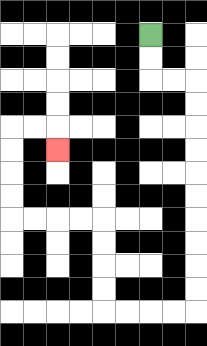{'start': '[6, 1]', 'end': '[2, 6]', 'path_directions': 'D,D,R,R,D,D,D,D,D,D,D,D,D,D,L,L,L,L,U,U,U,U,L,L,L,L,U,U,U,U,R,R,D', 'path_coordinates': '[[6, 1], [6, 2], [6, 3], [7, 3], [8, 3], [8, 4], [8, 5], [8, 6], [8, 7], [8, 8], [8, 9], [8, 10], [8, 11], [8, 12], [8, 13], [7, 13], [6, 13], [5, 13], [4, 13], [4, 12], [4, 11], [4, 10], [4, 9], [3, 9], [2, 9], [1, 9], [0, 9], [0, 8], [0, 7], [0, 6], [0, 5], [1, 5], [2, 5], [2, 6]]'}